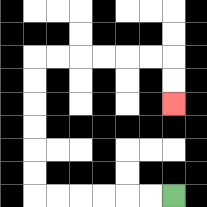{'start': '[7, 8]', 'end': '[7, 4]', 'path_directions': 'L,L,L,L,L,L,U,U,U,U,U,U,R,R,R,R,R,R,D,D', 'path_coordinates': '[[7, 8], [6, 8], [5, 8], [4, 8], [3, 8], [2, 8], [1, 8], [1, 7], [1, 6], [1, 5], [1, 4], [1, 3], [1, 2], [2, 2], [3, 2], [4, 2], [5, 2], [6, 2], [7, 2], [7, 3], [7, 4]]'}